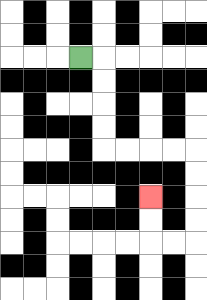{'start': '[3, 2]', 'end': '[6, 8]', 'path_directions': 'R,D,D,D,D,R,R,R,R,D,D,D,D,L,L,U,U', 'path_coordinates': '[[3, 2], [4, 2], [4, 3], [4, 4], [4, 5], [4, 6], [5, 6], [6, 6], [7, 6], [8, 6], [8, 7], [8, 8], [8, 9], [8, 10], [7, 10], [6, 10], [6, 9], [6, 8]]'}